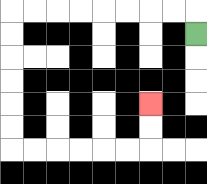{'start': '[8, 1]', 'end': '[6, 4]', 'path_directions': 'U,L,L,L,L,L,L,L,L,D,D,D,D,D,D,R,R,R,R,R,R,U,U', 'path_coordinates': '[[8, 1], [8, 0], [7, 0], [6, 0], [5, 0], [4, 0], [3, 0], [2, 0], [1, 0], [0, 0], [0, 1], [0, 2], [0, 3], [0, 4], [0, 5], [0, 6], [1, 6], [2, 6], [3, 6], [4, 6], [5, 6], [6, 6], [6, 5], [6, 4]]'}